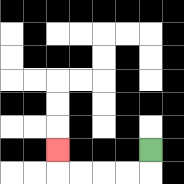{'start': '[6, 6]', 'end': '[2, 6]', 'path_directions': 'D,L,L,L,L,U', 'path_coordinates': '[[6, 6], [6, 7], [5, 7], [4, 7], [3, 7], [2, 7], [2, 6]]'}